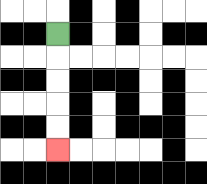{'start': '[2, 1]', 'end': '[2, 6]', 'path_directions': 'D,D,D,D,D', 'path_coordinates': '[[2, 1], [2, 2], [2, 3], [2, 4], [2, 5], [2, 6]]'}